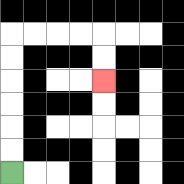{'start': '[0, 7]', 'end': '[4, 3]', 'path_directions': 'U,U,U,U,U,U,R,R,R,R,D,D', 'path_coordinates': '[[0, 7], [0, 6], [0, 5], [0, 4], [0, 3], [0, 2], [0, 1], [1, 1], [2, 1], [3, 1], [4, 1], [4, 2], [4, 3]]'}